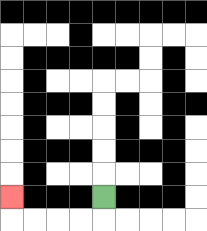{'start': '[4, 8]', 'end': '[0, 8]', 'path_directions': 'D,L,L,L,L,U', 'path_coordinates': '[[4, 8], [4, 9], [3, 9], [2, 9], [1, 9], [0, 9], [0, 8]]'}